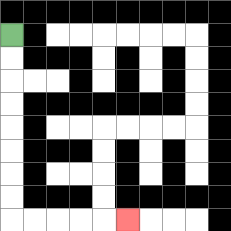{'start': '[0, 1]', 'end': '[5, 9]', 'path_directions': 'D,D,D,D,D,D,D,D,R,R,R,R,R', 'path_coordinates': '[[0, 1], [0, 2], [0, 3], [0, 4], [0, 5], [0, 6], [0, 7], [0, 8], [0, 9], [1, 9], [2, 9], [3, 9], [4, 9], [5, 9]]'}